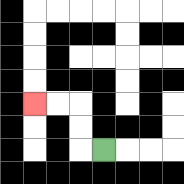{'start': '[4, 6]', 'end': '[1, 4]', 'path_directions': 'L,U,U,L,L', 'path_coordinates': '[[4, 6], [3, 6], [3, 5], [3, 4], [2, 4], [1, 4]]'}